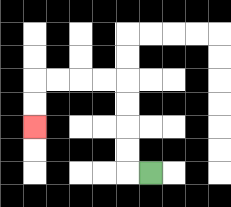{'start': '[6, 7]', 'end': '[1, 5]', 'path_directions': 'L,U,U,U,U,L,L,L,L,D,D', 'path_coordinates': '[[6, 7], [5, 7], [5, 6], [5, 5], [5, 4], [5, 3], [4, 3], [3, 3], [2, 3], [1, 3], [1, 4], [1, 5]]'}